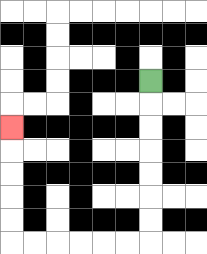{'start': '[6, 3]', 'end': '[0, 5]', 'path_directions': 'D,D,D,D,D,D,D,L,L,L,L,L,L,U,U,U,U,U', 'path_coordinates': '[[6, 3], [6, 4], [6, 5], [6, 6], [6, 7], [6, 8], [6, 9], [6, 10], [5, 10], [4, 10], [3, 10], [2, 10], [1, 10], [0, 10], [0, 9], [0, 8], [0, 7], [0, 6], [0, 5]]'}